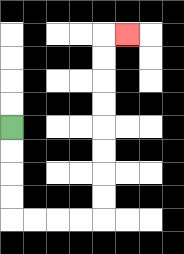{'start': '[0, 5]', 'end': '[5, 1]', 'path_directions': 'D,D,D,D,R,R,R,R,U,U,U,U,U,U,U,U,R', 'path_coordinates': '[[0, 5], [0, 6], [0, 7], [0, 8], [0, 9], [1, 9], [2, 9], [3, 9], [4, 9], [4, 8], [4, 7], [4, 6], [4, 5], [4, 4], [4, 3], [4, 2], [4, 1], [5, 1]]'}